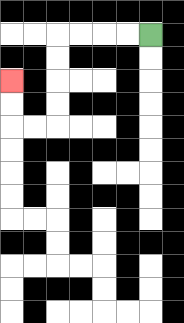{'start': '[6, 1]', 'end': '[0, 3]', 'path_directions': 'L,L,L,L,D,D,D,D,L,L,U,U', 'path_coordinates': '[[6, 1], [5, 1], [4, 1], [3, 1], [2, 1], [2, 2], [2, 3], [2, 4], [2, 5], [1, 5], [0, 5], [0, 4], [0, 3]]'}